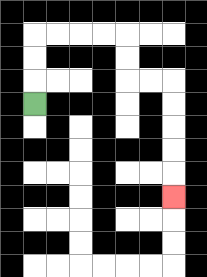{'start': '[1, 4]', 'end': '[7, 8]', 'path_directions': 'U,U,U,R,R,R,R,D,D,R,R,D,D,D,D,D', 'path_coordinates': '[[1, 4], [1, 3], [1, 2], [1, 1], [2, 1], [3, 1], [4, 1], [5, 1], [5, 2], [5, 3], [6, 3], [7, 3], [7, 4], [7, 5], [7, 6], [7, 7], [7, 8]]'}